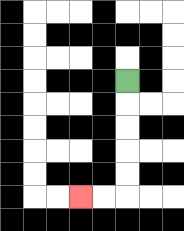{'start': '[5, 3]', 'end': '[3, 8]', 'path_directions': 'D,D,D,D,D,L,L', 'path_coordinates': '[[5, 3], [5, 4], [5, 5], [5, 6], [5, 7], [5, 8], [4, 8], [3, 8]]'}